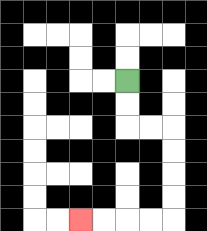{'start': '[5, 3]', 'end': '[3, 9]', 'path_directions': 'D,D,R,R,D,D,D,D,L,L,L,L', 'path_coordinates': '[[5, 3], [5, 4], [5, 5], [6, 5], [7, 5], [7, 6], [7, 7], [7, 8], [7, 9], [6, 9], [5, 9], [4, 9], [3, 9]]'}